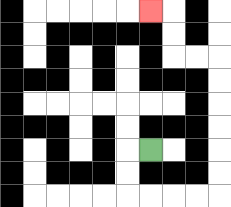{'start': '[6, 6]', 'end': '[6, 0]', 'path_directions': 'L,D,D,R,R,R,R,U,U,U,U,U,U,L,L,U,U,L', 'path_coordinates': '[[6, 6], [5, 6], [5, 7], [5, 8], [6, 8], [7, 8], [8, 8], [9, 8], [9, 7], [9, 6], [9, 5], [9, 4], [9, 3], [9, 2], [8, 2], [7, 2], [7, 1], [7, 0], [6, 0]]'}